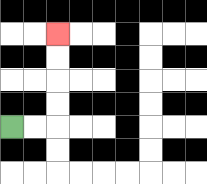{'start': '[0, 5]', 'end': '[2, 1]', 'path_directions': 'R,R,U,U,U,U', 'path_coordinates': '[[0, 5], [1, 5], [2, 5], [2, 4], [2, 3], [2, 2], [2, 1]]'}